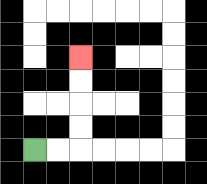{'start': '[1, 6]', 'end': '[3, 2]', 'path_directions': 'R,R,U,U,U,U', 'path_coordinates': '[[1, 6], [2, 6], [3, 6], [3, 5], [3, 4], [3, 3], [3, 2]]'}